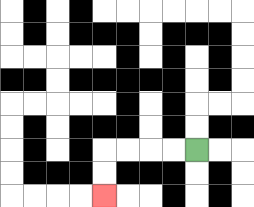{'start': '[8, 6]', 'end': '[4, 8]', 'path_directions': 'L,L,L,L,D,D', 'path_coordinates': '[[8, 6], [7, 6], [6, 6], [5, 6], [4, 6], [4, 7], [4, 8]]'}